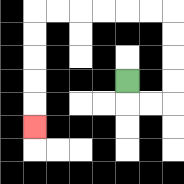{'start': '[5, 3]', 'end': '[1, 5]', 'path_directions': 'D,R,R,U,U,U,U,L,L,L,L,L,L,D,D,D,D,D', 'path_coordinates': '[[5, 3], [5, 4], [6, 4], [7, 4], [7, 3], [7, 2], [7, 1], [7, 0], [6, 0], [5, 0], [4, 0], [3, 0], [2, 0], [1, 0], [1, 1], [1, 2], [1, 3], [1, 4], [1, 5]]'}